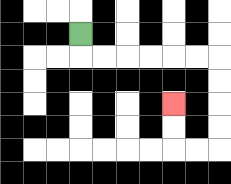{'start': '[3, 1]', 'end': '[7, 4]', 'path_directions': 'D,R,R,R,R,R,R,D,D,D,D,L,L,U,U', 'path_coordinates': '[[3, 1], [3, 2], [4, 2], [5, 2], [6, 2], [7, 2], [8, 2], [9, 2], [9, 3], [9, 4], [9, 5], [9, 6], [8, 6], [7, 6], [7, 5], [7, 4]]'}